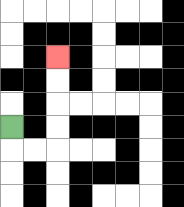{'start': '[0, 5]', 'end': '[2, 2]', 'path_directions': 'D,R,R,U,U,U,U', 'path_coordinates': '[[0, 5], [0, 6], [1, 6], [2, 6], [2, 5], [2, 4], [2, 3], [2, 2]]'}